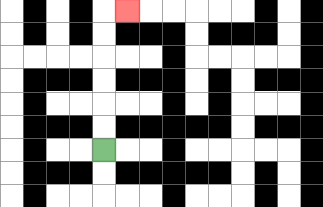{'start': '[4, 6]', 'end': '[5, 0]', 'path_directions': 'U,U,U,U,U,U,R', 'path_coordinates': '[[4, 6], [4, 5], [4, 4], [4, 3], [4, 2], [4, 1], [4, 0], [5, 0]]'}